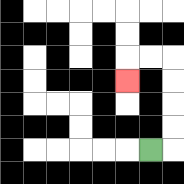{'start': '[6, 6]', 'end': '[5, 3]', 'path_directions': 'R,U,U,U,U,L,L,D', 'path_coordinates': '[[6, 6], [7, 6], [7, 5], [7, 4], [7, 3], [7, 2], [6, 2], [5, 2], [5, 3]]'}